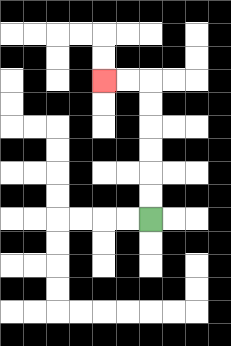{'start': '[6, 9]', 'end': '[4, 3]', 'path_directions': 'U,U,U,U,U,U,L,L', 'path_coordinates': '[[6, 9], [6, 8], [6, 7], [6, 6], [6, 5], [6, 4], [6, 3], [5, 3], [4, 3]]'}